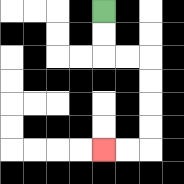{'start': '[4, 0]', 'end': '[4, 6]', 'path_directions': 'D,D,R,R,D,D,D,D,L,L', 'path_coordinates': '[[4, 0], [4, 1], [4, 2], [5, 2], [6, 2], [6, 3], [6, 4], [6, 5], [6, 6], [5, 6], [4, 6]]'}